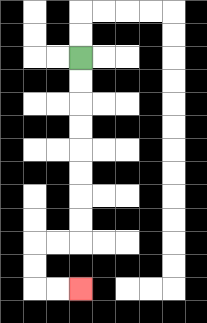{'start': '[3, 2]', 'end': '[3, 12]', 'path_directions': 'D,D,D,D,D,D,D,D,L,L,D,D,R,R', 'path_coordinates': '[[3, 2], [3, 3], [3, 4], [3, 5], [3, 6], [3, 7], [3, 8], [3, 9], [3, 10], [2, 10], [1, 10], [1, 11], [1, 12], [2, 12], [3, 12]]'}